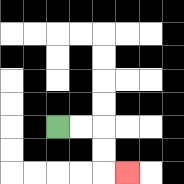{'start': '[2, 5]', 'end': '[5, 7]', 'path_directions': 'R,R,D,D,R', 'path_coordinates': '[[2, 5], [3, 5], [4, 5], [4, 6], [4, 7], [5, 7]]'}